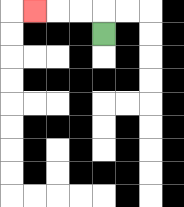{'start': '[4, 1]', 'end': '[1, 0]', 'path_directions': 'U,L,L,L', 'path_coordinates': '[[4, 1], [4, 0], [3, 0], [2, 0], [1, 0]]'}